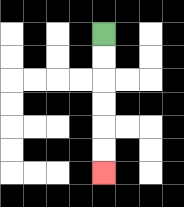{'start': '[4, 1]', 'end': '[4, 7]', 'path_directions': 'D,D,D,D,D,D', 'path_coordinates': '[[4, 1], [4, 2], [4, 3], [4, 4], [4, 5], [4, 6], [4, 7]]'}